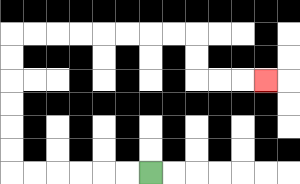{'start': '[6, 7]', 'end': '[11, 3]', 'path_directions': 'L,L,L,L,L,L,U,U,U,U,U,U,R,R,R,R,R,R,R,R,D,D,R,R,R', 'path_coordinates': '[[6, 7], [5, 7], [4, 7], [3, 7], [2, 7], [1, 7], [0, 7], [0, 6], [0, 5], [0, 4], [0, 3], [0, 2], [0, 1], [1, 1], [2, 1], [3, 1], [4, 1], [5, 1], [6, 1], [7, 1], [8, 1], [8, 2], [8, 3], [9, 3], [10, 3], [11, 3]]'}